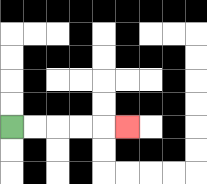{'start': '[0, 5]', 'end': '[5, 5]', 'path_directions': 'R,R,R,R,R', 'path_coordinates': '[[0, 5], [1, 5], [2, 5], [3, 5], [4, 5], [5, 5]]'}